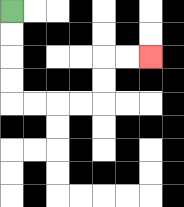{'start': '[0, 0]', 'end': '[6, 2]', 'path_directions': 'D,D,D,D,R,R,R,R,U,U,R,R', 'path_coordinates': '[[0, 0], [0, 1], [0, 2], [0, 3], [0, 4], [1, 4], [2, 4], [3, 4], [4, 4], [4, 3], [4, 2], [5, 2], [6, 2]]'}